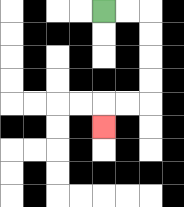{'start': '[4, 0]', 'end': '[4, 5]', 'path_directions': 'R,R,D,D,D,D,L,L,D', 'path_coordinates': '[[4, 0], [5, 0], [6, 0], [6, 1], [6, 2], [6, 3], [6, 4], [5, 4], [4, 4], [4, 5]]'}